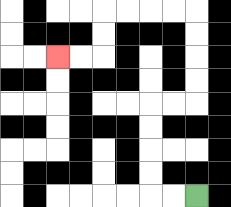{'start': '[8, 8]', 'end': '[2, 2]', 'path_directions': 'L,L,U,U,U,U,R,R,U,U,U,U,L,L,L,L,D,D,L,L', 'path_coordinates': '[[8, 8], [7, 8], [6, 8], [6, 7], [6, 6], [6, 5], [6, 4], [7, 4], [8, 4], [8, 3], [8, 2], [8, 1], [8, 0], [7, 0], [6, 0], [5, 0], [4, 0], [4, 1], [4, 2], [3, 2], [2, 2]]'}